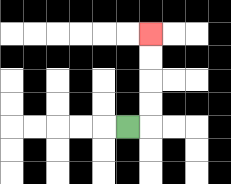{'start': '[5, 5]', 'end': '[6, 1]', 'path_directions': 'R,U,U,U,U', 'path_coordinates': '[[5, 5], [6, 5], [6, 4], [6, 3], [6, 2], [6, 1]]'}